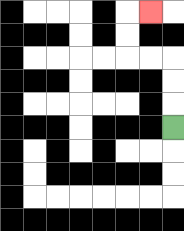{'start': '[7, 5]', 'end': '[6, 0]', 'path_directions': 'U,U,U,L,L,U,U,R', 'path_coordinates': '[[7, 5], [7, 4], [7, 3], [7, 2], [6, 2], [5, 2], [5, 1], [5, 0], [6, 0]]'}